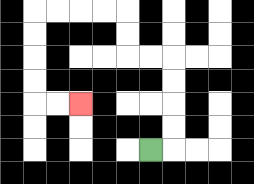{'start': '[6, 6]', 'end': '[3, 4]', 'path_directions': 'R,U,U,U,U,L,L,U,U,L,L,L,L,D,D,D,D,R,R', 'path_coordinates': '[[6, 6], [7, 6], [7, 5], [7, 4], [7, 3], [7, 2], [6, 2], [5, 2], [5, 1], [5, 0], [4, 0], [3, 0], [2, 0], [1, 0], [1, 1], [1, 2], [1, 3], [1, 4], [2, 4], [3, 4]]'}